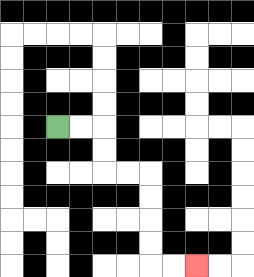{'start': '[2, 5]', 'end': '[8, 11]', 'path_directions': 'R,R,D,D,R,R,D,D,D,D,R,R', 'path_coordinates': '[[2, 5], [3, 5], [4, 5], [4, 6], [4, 7], [5, 7], [6, 7], [6, 8], [6, 9], [6, 10], [6, 11], [7, 11], [8, 11]]'}